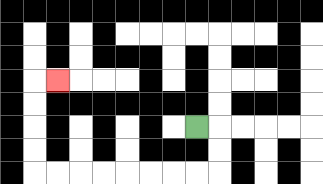{'start': '[8, 5]', 'end': '[2, 3]', 'path_directions': 'R,D,D,L,L,L,L,L,L,L,L,U,U,U,U,R', 'path_coordinates': '[[8, 5], [9, 5], [9, 6], [9, 7], [8, 7], [7, 7], [6, 7], [5, 7], [4, 7], [3, 7], [2, 7], [1, 7], [1, 6], [1, 5], [1, 4], [1, 3], [2, 3]]'}